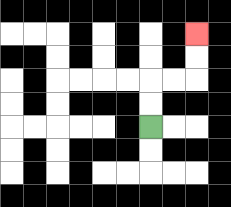{'start': '[6, 5]', 'end': '[8, 1]', 'path_directions': 'U,U,R,R,U,U', 'path_coordinates': '[[6, 5], [6, 4], [6, 3], [7, 3], [8, 3], [8, 2], [8, 1]]'}